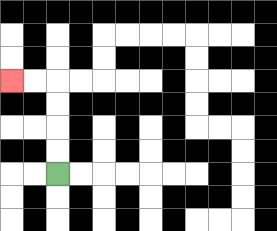{'start': '[2, 7]', 'end': '[0, 3]', 'path_directions': 'U,U,U,U,L,L', 'path_coordinates': '[[2, 7], [2, 6], [2, 5], [2, 4], [2, 3], [1, 3], [0, 3]]'}